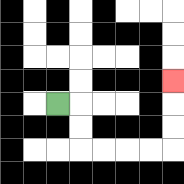{'start': '[2, 4]', 'end': '[7, 3]', 'path_directions': 'R,D,D,R,R,R,R,U,U,U', 'path_coordinates': '[[2, 4], [3, 4], [3, 5], [3, 6], [4, 6], [5, 6], [6, 6], [7, 6], [7, 5], [7, 4], [7, 3]]'}